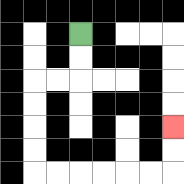{'start': '[3, 1]', 'end': '[7, 5]', 'path_directions': 'D,D,L,L,D,D,D,D,R,R,R,R,R,R,U,U', 'path_coordinates': '[[3, 1], [3, 2], [3, 3], [2, 3], [1, 3], [1, 4], [1, 5], [1, 6], [1, 7], [2, 7], [3, 7], [4, 7], [5, 7], [6, 7], [7, 7], [7, 6], [7, 5]]'}